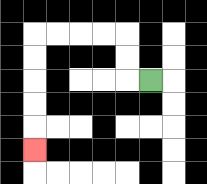{'start': '[6, 3]', 'end': '[1, 6]', 'path_directions': 'L,U,U,L,L,L,L,D,D,D,D,D', 'path_coordinates': '[[6, 3], [5, 3], [5, 2], [5, 1], [4, 1], [3, 1], [2, 1], [1, 1], [1, 2], [1, 3], [1, 4], [1, 5], [1, 6]]'}